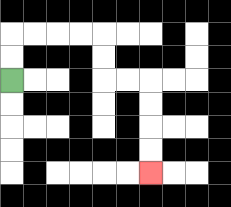{'start': '[0, 3]', 'end': '[6, 7]', 'path_directions': 'U,U,R,R,R,R,D,D,R,R,D,D,D,D', 'path_coordinates': '[[0, 3], [0, 2], [0, 1], [1, 1], [2, 1], [3, 1], [4, 1], [4, 2], [4, 3], [5, 3], [6, 3], [6, 4], [6, 5], [6, 6], [6, 7]]'}